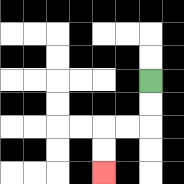{'start': '[6, 3]', 'end': '[4, 7]', 'path_directions': 'D,D,L,L,D,D', 'path_coordinates': '[[6, 3], [6, 4], [6, 5], [5, 5], [4, 5], [4, 6], [4, 7]]'}